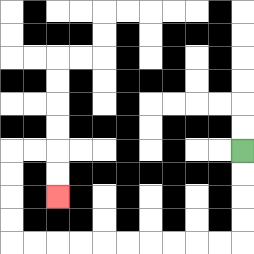{'start': '[10, 6]', 'end': '[2, 8]', 'path_directions': 'D,D,D,D,L,L,L,L,L,L,L,L,L,L,U,U,U,U,R,R,D,D', 'path_coordinates': '[[10, 6], [10, 7], [10, 8], [10, 9], [10, 10], [9, 10], [8, 10], [7, 10], [6, 10], [5, 10], [4, 10], [3, 10], [2, 10], [1, 10], [0, 10], [0, 9], [0, 8], [0, 7], [0, 6], [1, 6], [2, 6], [2, 7], [2, 8]]'}